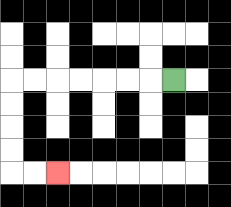{'start': '[7, 3]', 'end': '[2, 7]', 'path_directions': 'L,L,L,L,L,L,L,D,D,D,D,R,R', 'path_coordinates': '[[7, 3], [6, 3], [5, 3], [4, 3], [3, 3], [2, 3], [1, 3], [0, 3], [0, 4], [0, 5], [0, 6], [0, 7], [1, 7], [2, 7]]'}